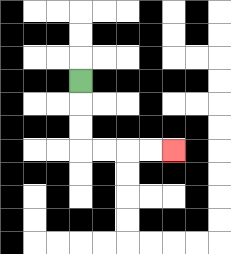{'start': '[3, 3]', 'end': '[7, 6]', 'path_directions': 'D,D,D,R,R,R,R', 'path_coordinates': '[[3, 3], [3, 4], [3, 5], [3, 6], [4, 6], [5, 6], [6, 6], [7, 6]]'}